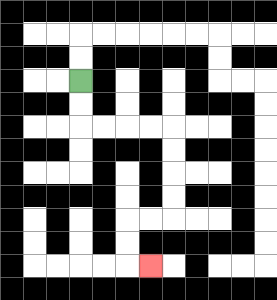{'start': '[3, 3]', 'end': '[6, 11]', 'path_directions': 'D,D,R,R,R,R,D,D,D,D,L,L,D,D,R', 'path_coordinates': '[[3, 3], [3, 4], [3, 5], [4, 5], [5, 5], [6, 5], [7, 5], [7, 6], [7, 7], [7, 8], [7, 9], [6, 9], [5, 9], [5, 10], [5, 11], [6, 11]]'}